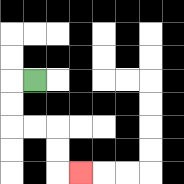{'start': '[1, 3]', 'end': '[3, 7]', 'path_directions': 'L,D,D,R,R,D,D,R', 'path_coordinates': '[[1, 3], [0, 3], [0, 4], [0, 5], [1, 5], [2, 5], [2, 6], [2, 7], [3, 7]]'}